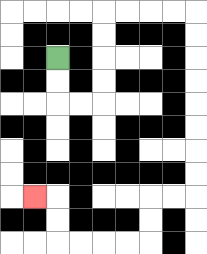{'start': '[2, 2]', 'end': '[1, 8]', 'path_directions': 'D,D,R,R,U,U,U,U,R,R,R,R,D,D,D,D,D,D,D,D,L,L,D,D,L,L,L,L,U,U,L', 'path_coordinates': '[[2, 2], [2, 3], [2, 4], [3, 4], [4, 4], [4, 3], [4, 2], [4, 1], [4, 0], [5, 0], [6, 0], [7, 0], [8, 0], [8, 1], [8, 2], [8, 3], [8, 4], [8, 5], [8, 6], [8, 7], [8, 8], [7, 8], [6, 8], [6, 9], [6, 10], [5, 10], [4, 10], [3, 10], [2, 10], [2, 9], [2, 8], [1, 8]]'}